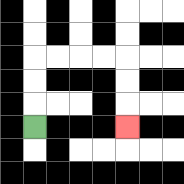{'start': '[1, 5]', 'end': '[5, 5]', 'path_directions': 'U,U,U,R,R,R,R,D,D,D', 'path_coordinates': '[[1, 5], [1, 4], [1, 3], [1, 2], [2, 2], [3, 2], [4, 2], [5, 2], [5, 3], [5, 4], [5, 5]]'}